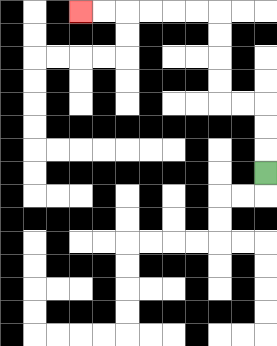{'start': '[11, 7]', 'end': '[3, 0]', 'path_directions': 'U,U,U,L,L,U,U,U,U,L,L,L,L,L,L', 'path_coordinates': '[[11, 7], [11, 6], [11, 5], [11, 4], [10, 4], [9, 4], [9, 3], [9, 2], [9, 1], [9, 0], [8, 0], [7, 0], [6, 0], [5, 0], [4, 0], [3, 0]]'}